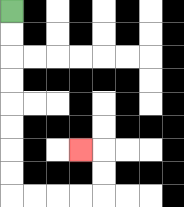{'start': '[0, 0]', 'end': '[3, 6]', 'path_directions': 'D,D,D,D,D,D,D,D,R,R,R,R,U,U,L', 'path_coordinates': '[[0, 0], [0, 1], [0, 2], [0, 3], [0, 4], [0, 5], [0, 6], [0, 7], [0, 8], [1, 8], [2, 8], [3, 8], [4, 8], [4, 7], [4, 6], [3, 6]]'}